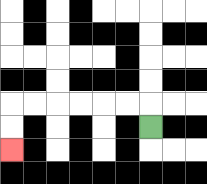{'start': '[6, 5]', 'end': '[0, 6]', 'path_directions': 'U,L,L,L,L,L,L,D,D', 'path_coordinates': '[[6, 5], [6, 4], [5, 4], [4, 4], [3, 4], [2, 4], [1, 4], [0, 4], [0, 5], [0, 6]]'}